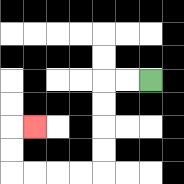{'start': '[6, 3]', 'end': '[1, 5]', 'path_directions': 'L,L,D,D,D,D,L,L,L,L,U,U,R', 'path_coordinates': '[[6, 3], [5, 3], [4, 3], [4, 4], [4, 5], [4, 6], [4, 7], [3, 7], [2, 7], [1, 7], [0, 7], [0, 6], [0, 5], [1, 5]]'}